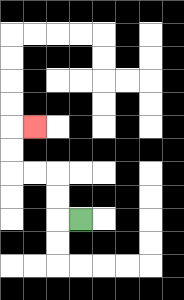{'start': '[3, 9]', 'end': '[1, 5]', 'path_directions': 'L,U,U,L,L,U,U,R', 'path_coordinates': '[[3, 9], [2, 9], [2, 8], [2, 7], [1, 7], [0, 7], [0, 6], [0, 5], [1, 5]]'}